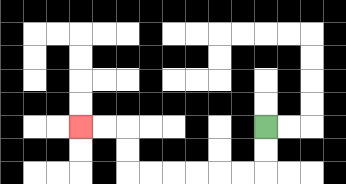{'start': '[11, 5]', 'end': '[3, 5]', 'path_directions': 'D,D,L,L,L,L,L,L,U,U,L,L', 'path_coordinates': '[[11, 5], [11, 6], [11, 7], [10, 7], [9, 7], [8, 7], [7, 7], [6, 7], [5, 7], [5, 6], [5, 5], [4, 5], [3, 5]]'}